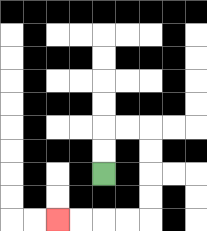{'start': '[4, 7]', 'end': '[2, 9]', 'path_directions': 'U,U,R,R,D,D,D,D,L,L,L,L', 'path_coordinates': '[[4, 7], [4, 6], [4, 5], [5, 5], [6, 5], [6, 6], [6, 7], [6, 8], [6, 9], [5, 9], [4, 9], [3, 9], [2, 9]]'}